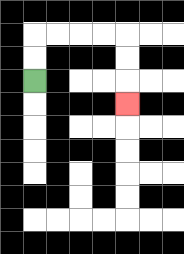{'start': '[1, 3]', 'end': '[5, 4]', 'path_directions': 'U,U,R,R,R,R,D,D,D', 'path_coordinates': '[[1, 3], [1, 2], [1, 1], [2, 1], [3, 1], [4, 1], [5, 1], [5, 2], [5, 3], [5, 4]]'}